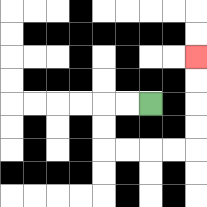{'start': '[6, 4]', 'end': '[8, 2]', 'path_directions': 'L,L,D,D,R,R,R,R,U,U,U,U', 'path_coordinates': '[[6, 4], [5, 4], [4, 4], [4, 5], [4, 6], [5, 6], [6, 6], [7, 6], [8, 6], [8, 5], [8, 4], [8, 3], [8, 2]]'}